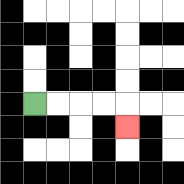{'start': '[1, 4]', 'end': '[5, 5]', 'path_directions': 'R,R,R,R,D', 'path_coordinates': '[[1, 4], [2, 4], [3, 4], [4, 4], [5, 4], [5, 5]]'}